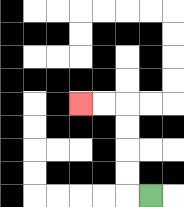{'start': '[6, 8]', 'end': '[3, 4]', 'path_directions': 'L,U,U,U,U,L,L', 'path_coordinates': '[[6, 8], [5, 8], [5, 7], [5, 6], [5, 5], [5, 4], [4, 4], [3, 4]]'}